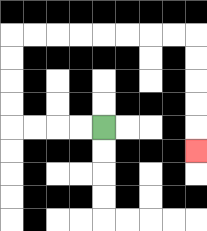{'start': '[4, 5]', 'end': '[8, 6]', 'path_directions': 'L,L,L,L,U,U,U,U,R,R,R,R,R,R,R,R,D,D,D,D,D', 'path_coordinates': '[[4, 5], [3, 5], [2, 5], [1, 5], [0, 5], [0, 4], [0, 3], [0, 2], [0, 1], [1, 1], [2, 1], [3, 1], [4, 1], [5, 1], [6, 1], [7, 1], [8, 1], [8, 2], [8, 3], [8, 4], [8, 5], [8, 6]]'}